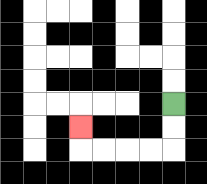{'start': '[7, 4]', 'end': '[3, 5]', 'path_directions': 'D,D,L,L,L,L,U', 'path_coordinates': '[[7, 4], [7, 5], [7, 6], [6, 6], [5, 6], [4, 6], [3, 6], [3, 5]]'}